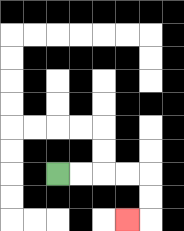{'start': '[2, 7]', 'end': '[5, 9]', 'path_directions': 'R,R,R,R,D,D,L', 'path_coordinates': '[[2, 7], [3, 7], [4, 7], [5, 7], [6, 7], [6, 8], [6, 9], [5, 9]]'}